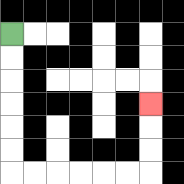{'start': '[0, 1]', 'end': '[6, 4]', 'path_directions': 'D,D,D,D,D,D,R,R,R,R,R,R,U,U,U', 'path_coordinates': '[[0, 1], [0, 2], [0, 3], [0, 4], [0, 5], [0, 6], [0, 7], [1, 7], [2, 7], [3, 7], [4, 7], [5, 7], [6, 7], [6, 6], [6, 5], [6, 4]]'}